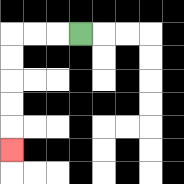{'start': '[3, 1]', 'end': '[0, 6]', 'path_directions': 'L,L,L,D,D,D,D,D', 'path_coordinates': '[[3, 1], [2, 1], [1, 1], [0, 1], [0, 2], [0, 3], [0, 4], [0, 5], [0, 6]]'}